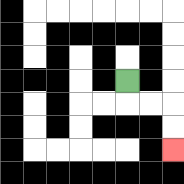{'start': '[5, 3]', 'end': '[7, 6]', 'path_directions': 'D,R,R,D,D', 'path_coordinates': '[[5, 3], [5, 4], [6, 4], [7, 4], [7, 5], [7, 6]]'}